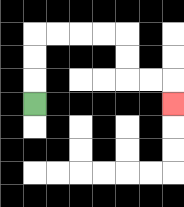{'start': '[1, 4]', 'end': '[7, 4]', 'path_directions': 'U,U,U,R,R,R,R,D,D,R,R,D', 'path_coordinates': '[[1, 4], [1, 3], [1, 2], [1, 1], [2, 1], [3, 1], [4, 1], [5, 1], [5, 2], [5, 3], [6, 3], [7, 3], [7, 4]]'}